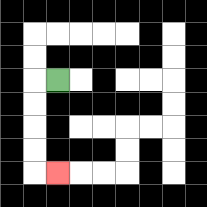{'start': '[2, 3]', 'end': '[2, 7]', 'path_directions': 'L,D,D,D,D,R', 'path_coordinates': '[[2, 3], [1, 3], [1, 4], [1, 5], [1, 6], [1, 7], [2, 7]]'}